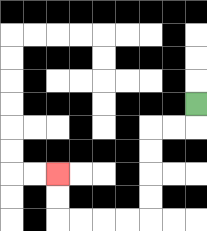{'start': '[8, 4]', 'end': '[2, 7]', 'path_directions': 'D,L,L,D,D,D,D,L,L,L,L,U,U', 'path_coordinates': '[[8, 4], [8, 5], [7, 5], [6, 5], [6, 6], [6, 7], [6, 8], [6, 9], [5, 9], [4, 9], [3, 9], [2, 9], [2, 8], [2, 7]]'}